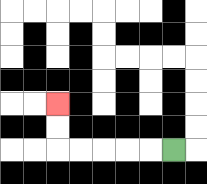{'start': '[7, 6]', 'end': '[2, 4]', 'path_directions': 'L,L,L,L,L,U,U', 'path_coordinates': '[[7, 6], [6, 6], [5, 6], [4, 6], [3, 6], [2, 6], [2, 5], [2, 4]]'}